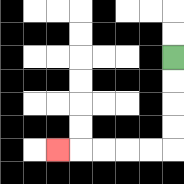{'start': '[7, 2]', 'end': '[2, 6]', 'path_directions': 'D,D,D,D,L,L,L,L,L', 'path_coordinates': '[[7, 2], [7, 3], [7, 4], [7, 5], [7, 6], [6, 6], [5, 6], [4, 6], [3, 6], [2, 6]]'}